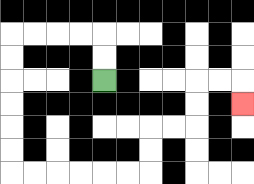{'start': '[4, 3]', 'end': '[10, 4]', 'path_directions': 'U,U,L,L,L,L,D,D,D,D,D,D,R,R,R,R,R,R,U,U,R,R,U,U,R,R,D', 'path_coordinates': '[[4, 3], [4, 2], [4, 1], [3, 1], [2, 1], [1, 1], [0, 1], [0, 2], [0, 3], [0, 4], [0, 5], [0, 6], [0, 7], [1, 7], [2, 7], [3, 7], [4, 7], [5, 7], [6, 7], [6, 6], [6, 5], [7, 5], [8, 5], [8, 4], [8, 3], [9, 3], [10, 3], [10, 4]]'}